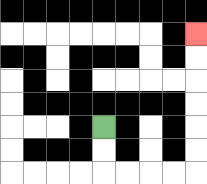{'start': '[4, 5]', 'end': '[8, 1]', 'path_directions': 'D,D,R,R,R,R,U,U,U,U,U,U', 'path_coordinates': '[[4, 5], [4, 6], [4, 7], [5, 7], [6, 7], [7, 7], [8, 7], [8, 6], [8, 5], [8, 4], [8, 3], [8, 2], [8, 1]]'}